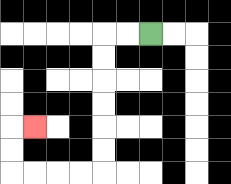{'start': '[6, 1]', 'end': '[1, 5]', 'path_directions': 'L,L,D,D,D,D,D,D,L,L,L,L,U,U,R', 'path_coordinates': '[[6, 1], [5, 1], [4, 1], [4, 2], [4, 3], [4, 4], [4, 5], [4, 6], [4, 7], [3, 7], [2, 7], [1, 7], [0, 7], [0, 6], [0, 5], [1, 5]]'}